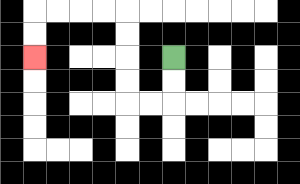{'start': '[7, 2]', 'end': '[1, 2]', 'path_directions': 'D,D,L,L,U,U,U,U,L,L,L,L,D,D', 'path_coordinates': '[[7, 2], [7, 3], [7, 4], [6, 4], [5, 4], [5, 3], [5, 2], [5, 1], [5, 0], [4, 0], [3, 0], [2, 0], [1, 0], [1, 1], [1, 2]]'}